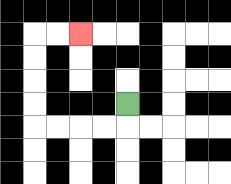{'start': '[5, 4]', 'end': '[3, 1]', 'path_directions': 'D,L,L,L,L,U,U,U,U,R,R', 'path_coordinates': '[[5, 4], [5, 5], [4, 5], [3, 5], [2, 5], [1, 5], [1, 4], [1, 3], [1, 2], [1, 1], [2, 1], [3, 1]]'}